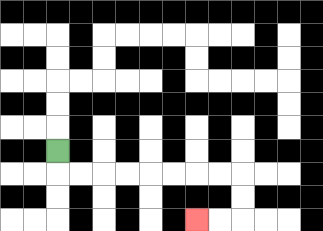{'start': '[2, 6]', 'end': '[8, 9]', 'path_directions': 'D,R,R,R,R,R,R,R,R,D,D,L,L', 'path_coordinates': '[[2, 6], [2, 7], [3, 7], [4, 7], [5, 7], [6, 7], [7, 7], [8, 7], [9, 7], [10, 7], [10, 8], [10, 9], [9, 9], [8, 9]]'}